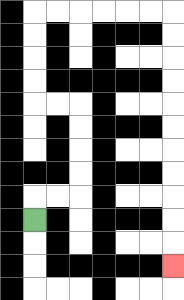{'start': '[1, 9]', 'end': '[7, 11]', 'path_directions': 'U,R,R,U,U,U,U,L,L,U,U,U,U,R,R,R,R,R,R,D,D,D,D,D,D,D,D,D,D,D', 'path_coordinates': '[[1, 9], [1, 8], [2, 8], [3, 8], [3, 7], [3, 6], [3, 5], [3, 4], [2, 4], [1, 4], [1, 3], [1, 2], [1, 1], [1, 0], [2, 0], [3, 0], [4, 0], [5, 0], [6, 0], [7, 0], [7, 1], [7, 2], [7, 3], [7, 4], [7, 5], [7, 6], [7, 7], [7, 8], [7, 9], [7, 10], [7, 11]]'}